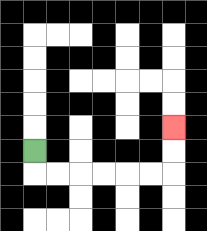{'start': '[1, 6]', 'end': '[7, 5]', 'path_directions': 'D,R,R,R,R,R,R,U,U', 'path_coordinates': '[[1, 6], [1, 7], [2, 7], [3, 7], [4, 7], [5, 7], [6, 7], [7, 7], [7, 6], [7, 5]]'}